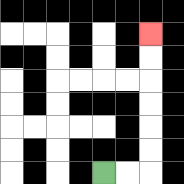{'start': '[4, 7]', 'end': '[6, 1]', 'path_directions': 'R,R,U,U,U,U,U,U', 'path_coordinates': '[[4, 7], [5, 7], [6, 7], [6, 6], [6, 5], [6, 4], [6, 3], [6, 2], [6, 1]]'}